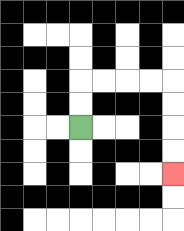{'start': '[3, 5]', 'end': '[7, 7]', 'path_directions': 'U,U,R,R,R,R,D,D,D,D', 'path_coordinates': '[[3, 5], [3, 4], [3, 3], [4, 3], [5, 3], [6, 3], [7, 3], [7, 4], [7, 5], [7, 6], [7, 7]]'}